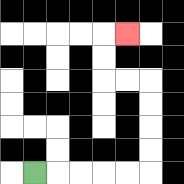{'start': '[1, 7]', 'end': '[5, 1]', 'path_directions': 'R,R,R,R,R,U,U,U,U,L,L,U,U,R', 'path_coordinates': '[[1, 7], [2, 7], [3, 7], [4, 7], [5, 7], [6, 7], [6, 6], [6, 5], [6, 4], [6, 3], [5, 3], [4, 3], [4, 2], [4, 1], [5, 1]]'}